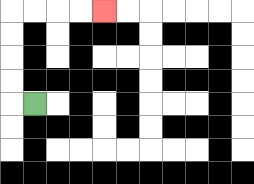{'start': '[1, 4]', 'end': '[4, 0]', 'path_directions': 'L,U,U,U,U,R,R,R,R', 'path_coordinates': '[[1, 4], [0, 4], [0, 3], [0, 2], [0, 1], [0, 0], [1, 0], [2, 0], [3, 0], [4, 0]]'}